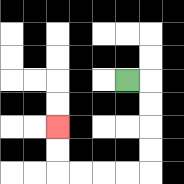{'start': '[5, 3]', 'end': '[2, 5]', 'path_directions': 'R,D,D,D,D,L,L,L,L,U,U', 'path_coordinates': '[[5, 3], [6, 3], [6, 4], [6, 5], [6, 6], [6, 7], [5, 7], [4, 7], [3, 7], [2, 7], [2, 6], [2, 5]]'}